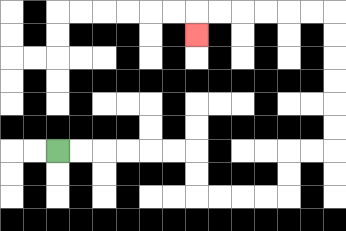{'start': '[2, 6]', 'end': '[8, 1]', 'path_directions': 'R,R,R,R,R,R,D,D,R,R,R,R,U,U,R,R,U,U,U,U,U,U,L,L,L,L,L,L,D', 'path_coordinates': '[[2, 6], [3, 6], [4, 6], [5, 6], [6, 6], [7, 6], [8, 6], [8, 7], [8, 8], [9, 8], [10, 8], [11, 8], [12, 8], [12, 7], [12, 6], [13, 6], [14, 6], [14, 5], [14, 4], [14, 3], [14, 2], [14, 1], [14, 0], [13, 0], [12, 0], [11, 0], [10, 0], [9, 0], [8, 0], [8, 1]]'}